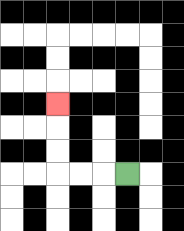{'start': '[5, 7]', 'end': '[2, 4]', 'path_directions': 'L,L,L,U,U,U', 'path_coordinates': '[[5, 7], [4, 7], [3, 7], [2, 7], [2, 6], [2, 5], [2, 4]]'}